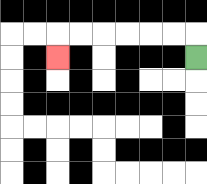{'start': '[8, 2]', 'end': '[2, 2]', 'path_directions': 'U,L,L,L,L,L,L,D', 'path_coordinates': '[[8, 2], [8, 1], [7, 1], [6, 1], [5, 1], [4, 1], [3, 1], [2, 1], [2, 2]]'}